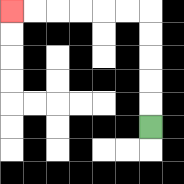{'start': '[6, 5]', 'end': '[0, 0]', 'path_directions': 'U,U,U,U,U,L,L,L,L,L,L', 'path_coordinates': '[[6, 5], [6, 4], [6, 3], [6, 2], [6, 1], [6, 0], [5, 0], [4, 0], [3, 0], [2, 0], [1, 0], [0, 0]]'}